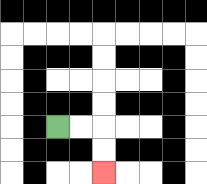{'start': '[2, 5]', 'end': '[4, 7]', 'path_directions': 'R,R,D,D', 'path_coordinates': '[[2, 5], [3, 5], [4, 5], [4, 6], [4, 7]]'}